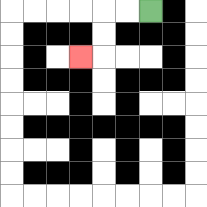{'start': '[6, 0]', 'end': '[3, 2]', 'path_directions': 'L,L,D,D,L', 'path_coordinates': '[[6, 0], [5, 0], [4, 0], [4, 1], [4, 2], [3, 2]]'}